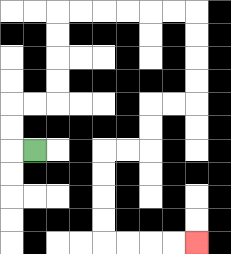{'start': '[1, 6]', 'end': '[8, 10]', 'path_directions': 'L,U,U,R,R,U,U,U,U,R,R,R,R,R,R,D,D,D,D,L,L,D,D,L,L,D,D,D,D,R,R,R,R', 'path_coordinates': '[[1, 6], [0, 6], [0, 5], [0, 4], [1, 4], [2, 4], [2, 3], [2, 2], [2, 1], [2, 0], [3, 0], [4, 0], [5, 0], [6, 0], [7, 0], [8, 0], [8, 1], [8, 2], [8, 3], [8, 4], [7, 4], [6, 4], [6, 5], [6, 6], [5, 6], [4, 6], [4, 7], [4, 8], [4, 9], [4, 10], [5, 10], [6, 10], [7, 10], [8, 10]]'}